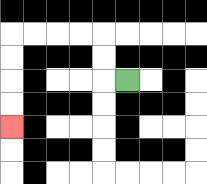{'start': '[5, 3]', 'end': '[0, 5]', 'path_directions': 'L,U,U,L,L,L,L,D,D,D,D', 'path_coordinates': '[[5, 3], [4, 3], [4, 2], [4, 1], [3, 1], [2, 1], [1, 1], [0, 1], [0, 2], [0, 3], [0, 4], [0, 5]]'}